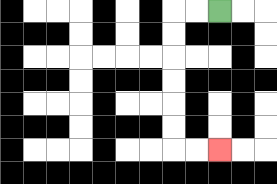{'start': '[9, 0]', 'end': '[9, 6]', 'path_directions': 'L,L,D,D,D,D,D,D,R,R', 'path_coordinates': '[[9, 0], [8, 0], [7, 0], [7, 1], [7, 2], [7, 3], [7, 4], [7, 5], [7, 6], [8, 6], [9, 6]]'}